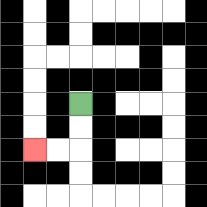{'start': '[3, 4]', 'end': '[1, 6]', 'path_directions': 'D,D,L,L', 'path_coordinates': '[[3, 4], [3, 5], [3, 6], [2, 6], [1, 6]]'}